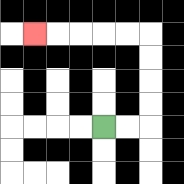{'start': '[4, 5]', 'end': '[1, 1]', 'path_directions': 'R,R,U,U,U,U,L,L,L,L,L', 'path_coordinates': '[[4, 5], [5, 5], [6, 5], [6, 4], [6, 3], [6, 2], [6, 1], [5, 1], [4, 1], [3, 1], [2, 1], [1, 1]]'}